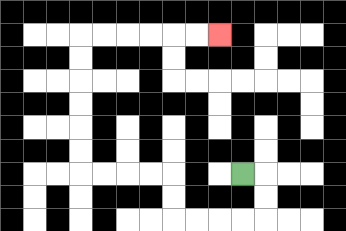{'start': '[10, 7]', 'end': '[9, 1]', 'path_directions': 'R,D,D,L,L,L,L,U,U,L,L,L,L,U,U,U,U,U,U,R,R,R,R,R,R', 'path_coordinates': '[[10, 7], [11, 7], [11, 8], [11, 9], [10, 9], [9, 9], [8, 9], [7, 9], [7, 8], [7, 7], [6, 7], [5, 7], [4, 7], [3, 7], [3, 6], [3, 5], [3, 4], [3, 3], [3, 2], [3, 1], [4, 1], [5, 1], [6, 1], [7, 1], [8, 1], [9, 1]]'}